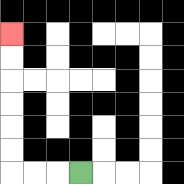{'start': '[3, 7]', 'end': '[0, 1]', 'path_directions': 'L,L,L,U,U,U,U,U,U', 'path_coordinates': '[[3, 7], [2, 7], [1, 7], [0, 7], [0, 6], [0, 5], [0, 4], [0, 3], [0, 2], [0, 1]]'}